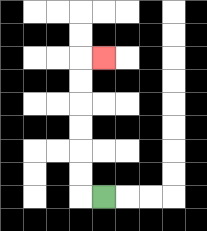{'start': '[4, 8]', 'end': '[4, 2]', 'path_directions': 'L,U,U,U,U,U,U,R', 'path_coordinates': '[[4, 8], [3, 8], [3, 7], [3, 6], [3, 5], [3, 4], [3, 3], [3, 2], [4, 2]]'}